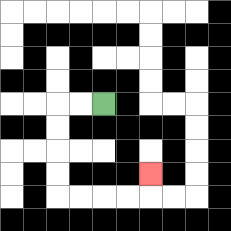{'start': '[4, 4]', 'end': '[6, 7]', 'path_directions': 'L,L,D,D,D,D,R,R,R,R,U', 'path_coordinates': '[[4, 4], [3, 4], [2, 4], [2, 5], [2, 6], [2, 7], [2, 8], [3, 8], [4, 8], [5, 8], [6, 8], [6, 7]]'}